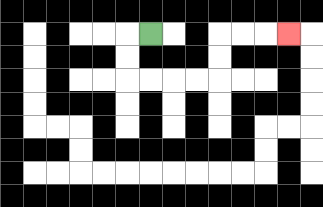{'start': '[6, 1]', 'end': '[12, 1]', 'path_directions': 'L,D,D,R,R,R,R,U,U,R,R,R', 'path_coordinates': '[[6, 1], [5, 1], [5, 2], [5, 3], [6, 3], [7, 3], [8, 3], [9, 3], [9, 2], [9, 1], [10, 1], [11, 1], [12, 1]]'}